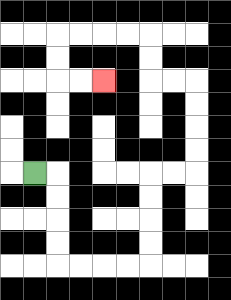{'start': '[1, 7]', 'end': '[4, 3]', 'path_directions': 'R,D,D,D,D,R,R,R,R,U,U,U,U,R,R,U,U,U,U,L,L,U,U,L,L,L,L,D,D,R,R', 'path_coordinates': '[[1, 7], [2, 7], [2, 8], [2, 9], [2, 10], [2, 11], [3, 11], [4, 11], [5, 11], [6, 11], [6, 10], [6, 9], [6, 8], [6, 7], [7, 7], [8, 7], [8, 6], [8, 5], [8, 4], [8, 3], [7, 3], [6, 3], [6, 2], [6, 1], [5, 1], [4, 1], [3, 1], [2, 1], [2, 2], [2, 3], [3, 3], [4, 3]]'}